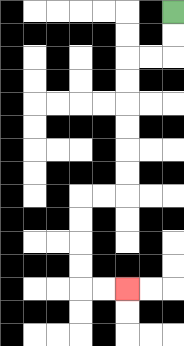{'start': '[7, 0]', 'end': '[5, 12]', 'path_directions': 'D,D,L,L,D,D,D,D,D,D,L,L,D,D,D,D,R,R', 'path_coordinates': '[[7, 0], [7, 1], [7, 2], [6, 2], [5, 2], [5, 3], [5, 4], [5, 5], [5, 6], [5, 7], [5, 8], [4, 8], [3, 8], [3, 9], [3, 10], [3, 11], [3, 12], [4, 12], [5, 12]]'}